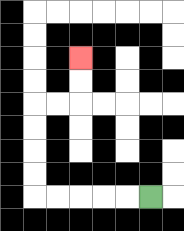{'start': '[6, 8]', 'end': '[3, 2]', 'path_directions': 'L,L,L,L,L,U,U,U,U,R,R,U,U', 'path_coordinates': '[[6, 8], [5, 8], [4, 8], [3, 8], [2, 8], [1, 8], [1, 7], [1, 6], [1, 5], [1, 4], [2, 4], [3, 4], [3, 3], [3, 2]]'}